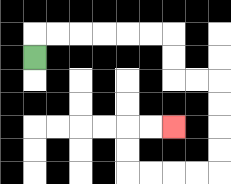{'start': '[1, 2]', 'end': '[7, 5]', 'path_directions': 'U,R,R,R,R,R,R,D,D,R,R,D,D,D,D,L,L,L,L,U,U,R,R', 'path_coordinates': '[[1, 2], [1, 1], [2, 1], [3, 1], [4, 1], [5, 1], [6, 1], [7, 1], [7, 2], [7, 3], [8, 3], [9, 3], [9, 4], [9, 5], [9, 6], [9, 7], [8, 7], [7, 7], [6, 7], [5, 7], [5, 6], [5, 5], [6, 5], [7, 5]]'}